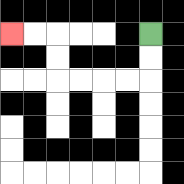{'start': '[6, 1]', 'end': '[0, 1]', 'path_directions': 'D,D,L,L,L,L,U,U,L,L', 'path_coordinates': '[[6, 1], [6, 2], [6, 3], [5, 3], [4, 3], [3, 3], [2, 3], [2, 2], [2, 1], [1, 1], [0, 1]]'}